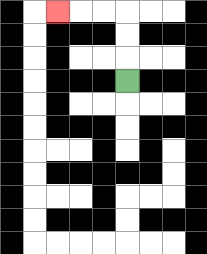{'start': '[5, 3]', 'end': '[2, 0]', 'path_directions': 'U,U,U,L,L,L', 'path_coordinates': '[[5, 3], [5, 2], [5, 1], [5, 0], [4, 0], [3, 0], [2, 0]]'}